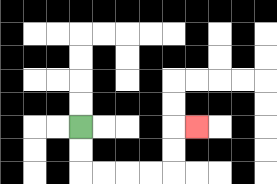{'start': '[3, 5]', 'end': '[8, 5]', 'path_directions': 'D,D,R,R,R,R,U,U,R', 'path_coordinates': '[[3, 5], [3, 6], [3, 7], [4, 7], [5, 7], [6, 7], [7, 7], [7, 6], [7, 5], [8, 5]]'}